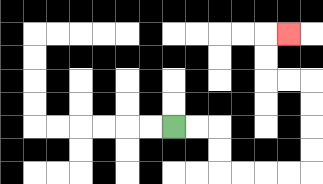{'start': '[7, 5]', 'end': '[12, 1]', 'path_directions': 'R,R,D,D,R,R,R,R,U,U,U,U,L,L,U,U,R', 'path_coordinates': '[[7, 5], [8, 5], [9, 5], [9, 6], [9, 7], [10, 7], [11, 7], [12, 7], [13, 7], [13, 6], [13, 5], [13, 4], [13, 3], [12, 3], [11, 3], [11, 2], [11, 1], [12, 1]]'}